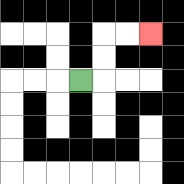{'start': '[3, 3]', 'end': '[6, 1]', 'path_directions': 'R,U,U,R,R', 'path_coordinates': '[[3, 3], [4, 3], [4, 2], [4, 1], [5, 1], [6, 1]]'}